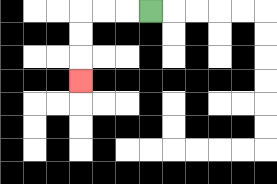{'start': '[6, 0]', 'end': '[3, 3]', 'path_directions': 'L,L,L,D,D,D', 'path_coordinates': '[[6, 0], [5, 0], [4, 0], [3, 0], [3, 1], [3, 2], [3, 3]]'}